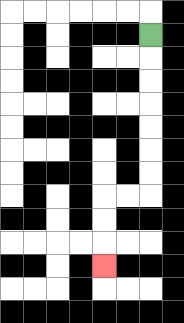{'start': '[6, 1]', 'end': '[4, 11]', 'path_directions': 'D,D,D,D,D,D,D,L,L,D,D,D', 'path_coordinates': '[[6, 1], [6, 2], [6, 3], [6, 4], [6, 5], [6, 6], [6, 7], [6, 8], [5, 8], [4, 8], [4, 9], [4, 10], [4, 11]]'}